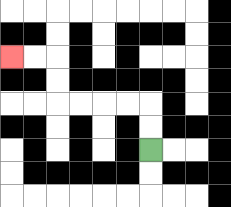{'start': '[6, 6]', 'end': '[0, 2]', 'path_directions': 'U,U,L,L,L,L,U,U,L,L', 'path_coordinates': '[[6, 6], [6, 5], [6, 4], [5, 4], [4, 4], [3, 4], [2, 4], [2, 3], [2, 2], [1, 2], [0, 2]]'}